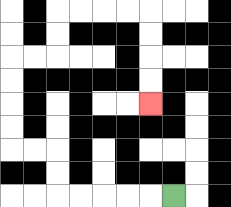{'start': '[7, 8]', 'end': '[6, 4]', 'path_directions': 'L,L,L,L,L,U,U,L,L,U,U,U,U,R,R,U,U,R,R,R,R,D,D,D,D', 'path_coordinates': '[[7, 8], [6, 8], [5, 8], [4, 8], [3, 8], [2, 8], [2, 7], [2, 6], [1, 6], [0, 6], [0, 5], [0, 4], [0, 3], [0, 2], [1, 2], [2, 2], [2, 1], [2, 0], [3, 0], [4, 0], [5, 0], [6, 0], [6, 1], [6, 2], [6, 3], [6, 4]]'}